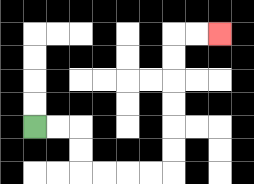{'start': '[1, 5]', 'end': '[9, 1]', 'path_directions': 'R,R,D,D,R,R,R,R,U,U,U,U,U,U,R,R', 'path_coordinates': '[[1, 5], [2, 5], [3, 5], [3, 6], [3, 7], [4, 7], [5, 7], [6, 7], [7, 7], [7, 6], [7, 5], [7, 4], [7, 3], [7, 2], [7, 1], [8, 1], [9, 1]]'}